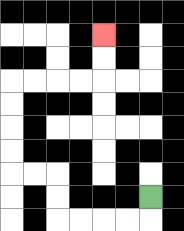{'start': '[6, 8]', 'end': '[4, 1]', 'path_directions': 'D,L,L,L,L,U,U,L,L,U,U,U,U,R,R,R,R,U,U', 'path_coordinates': '[[6, 8], [6, 9], [5, 9], [4, 9], [3, 9], [2, 9], [2, 8], [2, 7], [1, 7], [0, 7], [0, 6], [0, 5], [0, 4], [0, 3], [1, 3], [2, 3], [3, 3], [4, 3], [4, 2], [4, 1]]'}